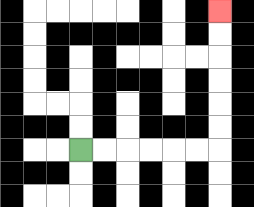{'start': '[3, 6]', 'end': '[9, 0]', 'path_directions': 'R,R,R,R,R,R,U,U,U,U,U,U', 'path_coordinates': '[[3, 6], [4, 6], [5, 6], [6, 6], [7, 6], [8, 6], [9, 6], [9, 5], [9, 4], [9, 3], [9, 2], [9, 1], [9, 0]]'}